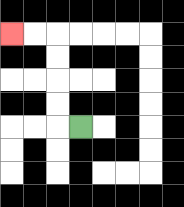{'start': '[3, 5]', 'end': '[0, 1]', 'path_directions': 'L,U,U,U,U,L,L', 'path_coordinates': '[[3, 5], [2, 5], [2, 4], [2, 3], [2, 2], [2, 1], [1, 1], [0, 1]]'}